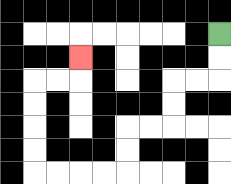{'start': '[9, 1]', 'end': '[3, 2]', 'path_directions': 'D,D,L,L,D,D,L,L,D,D,L,L,L,L,U,U,U,U,R,R,U', 'path_coordinates': '[[9, 1], [9, 2], [9, 3], [8, 3], [7, 3], [7, 4], [7, 5], [6, 5], [5, 5], [5, 6], [5, 7], [4, 7], [3, 7], [2, 7], [1, 7], [1, 6], [1, 5], [1, 4], [1, 3], [2, 3], [3, 3], [3, 2]]'}